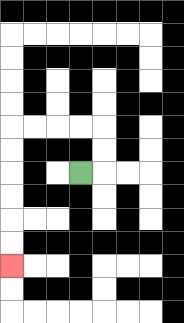{'start': '[3, 7]', 'end': '[0, 11]', 'path_directions': 'R,U,U,L,L,L,L,D,D,D,D,D,D', 'path_coordinates': '[[3, 7], [4, 7], [4, 6], [4, 5], [3, 5], [2, 5], [1, 5], [0, 5], [0, 6], [0, 7], [0, 8], [0, 9], [0, 10], [0, 11]]'}